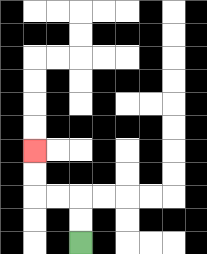{'start': '[3, 10]', 'end': '[1, 6]', 'path_directions': 'U,U,L,L,U,U', 'path_coordinates': '[[3, 10], [3, 9], [3, 8], [2, 8], [1, 8], [1, 7], [1, 6]]'}